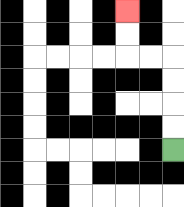{'start': '[7, 6]', 'end': '[5, 0]', 'path_directions': 'U,U,U,U,L,L,U,U', 'path_coordinates': '[[7, 6], [7, 5], [7, 4], [7, 3], [7, 2], [6, 2], [5, 2], [5, 1], [5, 0]]'}